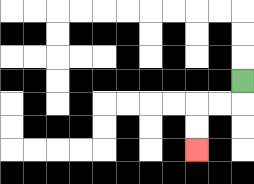{'start': '[10, 3]', 'end': '[8, 6]', 'path_directions': 'D,L,L,D,D', 'path_coordinates': '[[10, 3], [10, 4], [9, 4], [8, 4], [8, 5], [8, 6]]'}